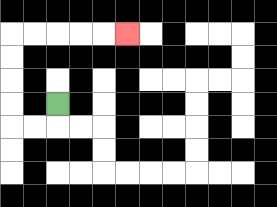{'start': '[2, 4]', 'end': '[5, 1]', 'path_directions': 'D,L,L,U,U,U,U,R,R,R,R,R', 'path_coordinates': '[[2, 4], [2, 5], [1, 5], [0, 5], [0, 4], [0, 3], [0, 2], [0, 1], [1, 1], [2, 1], [3, 1], [4, 1], [5, 1]]'}